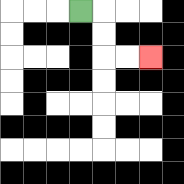{'start': '[3, 0]', 'end': '[6, 2]', 'path_directions': 'R,D,D,R,R', 'path_coordinates': '[[3, 0], [4, 0], [4, 1], [4, 2], [5, 2], [6, 2]]'}